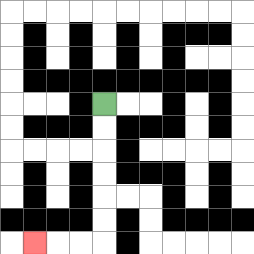{'start': '[4, 4]', 'end': '[1, 10]', 'path_directions': 'D,D,D,D,D,D,L,L,L', 'path_coordinates': '[[4, 4], [4, 5], [4, 6], [4, 7], [4, 8], [4, 9], [4, 10], [3, 10], [2, 10], [1, 10]]'}